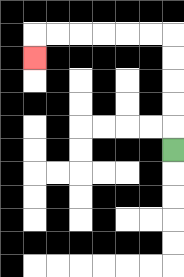{'start': '[7, 6]', 'end': '[1, 2]', 'path_directions': 'U,U,U,U,U,L,L,L,L,L,L,D', 'path_coordinates': '[[7, 6], [7, 5], [7, 4], [7, 3], [7, 2], [7, 1], [6, 1], [5, 1], [4, 1], [3, 1], [2, 1], [1, 1], [1, 2]]'}